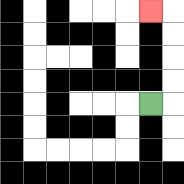{'start': '[6, 4]', 'end': '[6, 0]', 'path_directions': 'R,U,U,U,U,L', 'path_coordinates': '[[6, 4], [7, 4], [7, 3], [7, 2], [7, 1], [7, 0], [6, 0]]'}